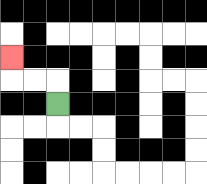{'start': '[2, 4]', 'end': '[0, 2]', 'path_directions': 'U,L,L,U', 'path_coordinates': '[[2, 4], [2, 3], [1, 3], [0, 3], [0, 2]]'}